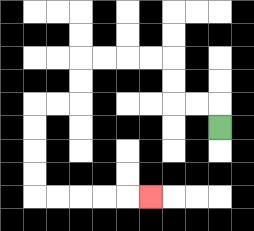{'start': '[9, 5]', 'end': '[6, 8]', 'path_directions': 'U,L,L,U,U,L,L,L,L,D,D,L,L,D,D,D,D,R,R,R,R,R', 'path_coordinates': '[[9, 5], [9, 4], [8, 4], [7, 4], [7, 3], [7, 2], [6, 2], [5, 2], [4, 2], [3, 2], [3, 3], [3, 4], [2, 4], [1, 4], [1, 5], [1, 6], [1, 7], [1, 8], [2, 8], [3, 8], [4, 8], [5, 8], [6, 8]]'}